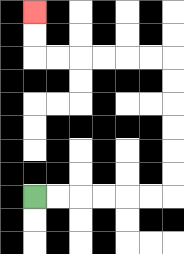{'start': '[1, 8]', 'end': '[1, 0]', 'path_directions': 'R,R,R,R,R,R,U,U,U,U,U,U,L,L,L,L,L,L,U,U', 'path_coordinates': '[[1, 8], [2, 8], [3, 8], [4, 8], [5, 8], [6, 8], [7, 8], [7, 7], [7, 6], [7, 5], [7, 4], [7, 3], [7, 2], [6, 2], [5, 2], [4, 2], [3, 2], [2, 2], [1, 2], [1, 1], [1, 0]]'}